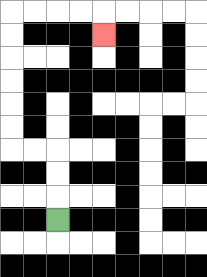{'start': '[2, 9]', 'end': '[4, 1]', 'path_directions': 'U,U,U,L,L,U,U,U,U,U,U,R,R,R,R,D', 'path_coordinates': '[[2, 9], [2, 8], [2, 7], [2, 6], [1, 6], [0, 6], [0, 5], [0, 4], [0, 3], [0, 2], [0, 1], [0, 0], [1, 0], [2, 0], [3, 0], [4, 0], [4, 1]]'}